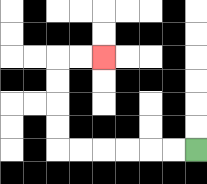{'start': '[8, 6]', 'end': '[4, 2]', 'path_directions': 'L,L,L,L,L,L,U,U,U,U,R,R', 'path_coordinates': '[[8, 6], [7, 6], [6, 6], [5, 6], [4, 6], [3, 6], [2, 6], [2, 5], [2, 4], [2, 3], [2, 2], [3, 2], [4, 2]]'}